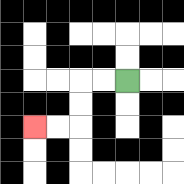{'start': '[5, 3]', 'end': '[1, 5]', 'path_directions': 'L,L,D,D,L,L', 'path_coordinates': '[[5, 3], [4, 3], [3, 3], [3, 4], [3, 5], [2, 5], [1, 5]]'}